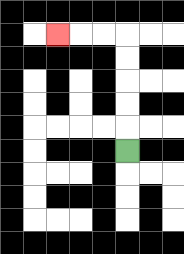{'start': '[5, 6]', 'end': '[2, 1]', 'path_directions': 'U,U,U,U,U,L,L,L', 'path_coordinates': '[[5, 6], [5, 5], [5, 4], [5, 3], [5, 2], [5, 1], [4, 1], [3, 1], [2, 1]]'}